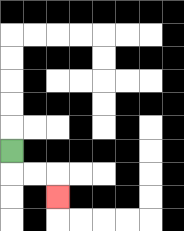{'start': '[0, 6]', 'end': '[2, 8]', 'path_directions': 'D,R,R,D', 'path_coordinates': '[[0, 6], [0, 7], [1, 7], [2, 7], [2, 8]]'}